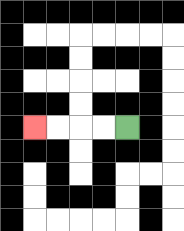{'start': '[5, 5]', 'end': '[1, 5]', 'path_directions': 'L,L,L,L', 'path_coordinates': '[[5, 5], [4, 5], [3, 5], [2, 5], [1, 5]]'}